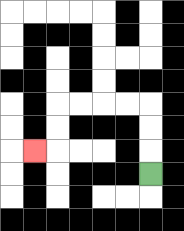{'start': '[6, 7]', 'end': '[1, 6]', 'path_directions': 'U,U,U,L,L,L,L,D,D,L', 'path_coordinates': '[[6, 7], [6, 6], [6, 5], [6, 4], [5, 4], [4, 4], [3, 4], [2, 4], [2, 5], [2, 6], [1, 6]]'}